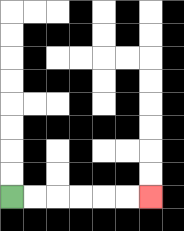{'start': '[0, 8]', 'end': '[6, 8]', 'path_directions': 'R,R,R,R,R,R', 'path_coordinates': '[[0, 8], [1, 8], [2, 8], [3, 8], [4, 8], [5, 8], [6, 8]]'}